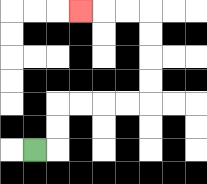{'start': '[1, 6]', 'end': '[3, 0]', 'path_directions': 'R,U,U,R,R,R,R,U,U,U,U,L,L,L', 'path_coordinates': '[[1, 6], [2, 6], [2, 5], [2, 4], [3, 4], [4, 4], [5, 4], [6, 4], [6, 3], [6, 2], [6, 1], [6, 0], [5, 0], [4, 0], [3, 0]]'}